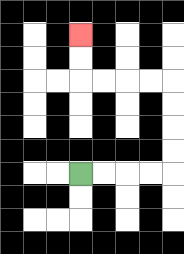{'start': '[3, 7]', 'end': '[3, 1]', 'path_directions': 'R,R,R,R,U,U,U,U,L,L,L,L,U,U', 'path_coordinates': '[[3, 7], [4, 7], [5, 7], [6, 7], [7, 7], [7, 6], [7, 5], [7, 4], [7, 3], [6, 3], [5, 3], [4, 3], [3, 3], [3, 2], [3, 1]]'}